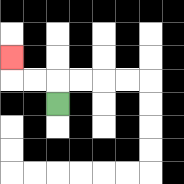{'start': '[2, 4]', 'end': '[0, 2]', 'path_directions': 'U,L,L,U', 'path_coordinates': '[[2, 4], [2, 3], [1, 3], [0, 3], [0, 2]]'}